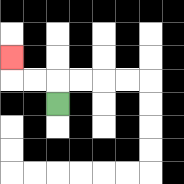{'start': '[2, 4]', 'end': '[0, 2]', 'path_directions': 'U,L,L,U', 'path_coordinates': '[[2, 4], [2, 3], [1, 3], [0, 3], [0, 2]]'}